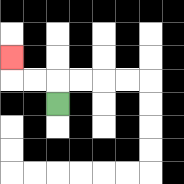{'start': '[2, 4]', 'end': '[0, 2]', 'path_directions': 'U,L,L,U', 'path_coordinates': '[[2, 4], [2, 3], [1, 3], [0, 3], [0, 2]]'}